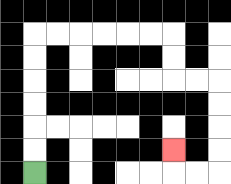{'start': '[1, 7]', 'end': '[7, 6]', 'path_directions': 'U,U,U,U,U,U,R,R,R,R,R,R,D,D,R,R,D,D,D,D,L,L,U', 'path_coordinates': '[[1, 7], [1, 6], [1, 5], [1, 4], [1, 3], [1, 2], [1, 1], [2, 1], [3, 1], [4, 1], [5, 1], [6, 1], [7, 1], [7, 2], [7, 3], [8, 3], [9, 3], [9, 4], [9, 5], [9, 6], [9, 7], [8, 7], [7, 7], [7, 6]]'}